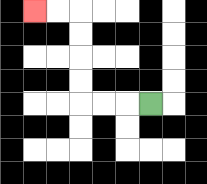{'start': '[6, 4]', 'end': '[1, 0]', 'path_directions': 'L,L,L,U,U,U,U,L,L', 'path_coordinates': '[[6, 4], [5, 4], [4, 4], [3, 4], [3, 3], [3, 2], [3, 1], [3, 0], [2, 0], [1, 0]]'}